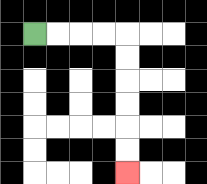{'start': '[1, 1]', 'end': '[5, 7]', 'path_directions': 'R,R,R,R,D,D,D,D,D,D', 'path_coordinates': '[[1, 1], [2, 1], [3, 1], [4, 1], [5, 1], [5, 2], [5, 3], [5, 4], [5, 5], [5, 6], [5, 7]]'}